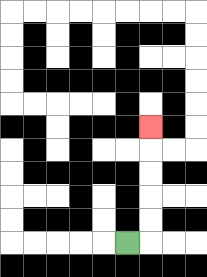{'start': '[5, 10]', 'end': '[6, 5]', 'path_directions': 'R,U,U,U,U,U', 'path_coordinates': '[[5, 10], [6, 10], [6, 9], [6, 8], [6, 7], [6, 6], [6, 5]]'}